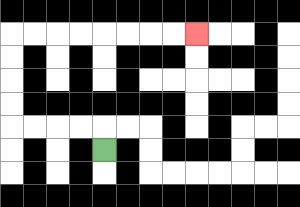{'start': '[4, 6]', 'end': '[8, 1]', 'path_directions': 'U,L,L,L,L,U,U,U,U,R,R,R,R,R,R,R,R', 'path_coordinates': '[[4, 6], [4, 5], [3, 5], [2, 5], [1, 5], [0, 5], [0, 4], [0, 3], [0, 2], [0, 1], [1, 1], [2, 1], [3, 1], [4, 1], [5, 1], [6, 1], [7, 1], [8, 1]]'}